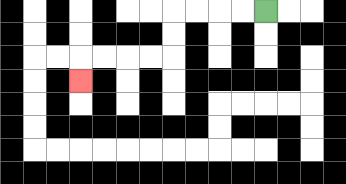{'start': '[11, 0]', 'end': '[3, 3]', 'path_directions': 'L,L,L,L,D,D,L,L,L,L,D', 'path_coordinates': '[[11, 0], [10, 0], [9, 0], [8, 0], [7, 0], [7, 1], [7, 2], [6, 2], [5, 2], [4, 2], [3, 2], [3, 3]]'}